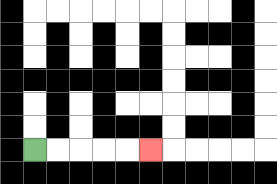{'start': '[1, 6]', 'end': '[6, 6]', 'path_directions': 'R,R,R,R,R', 'path_coordinates': '[[1, 6], [2, 6], [3, 6], [4, 6], [5, 6], [6, 6]]'}